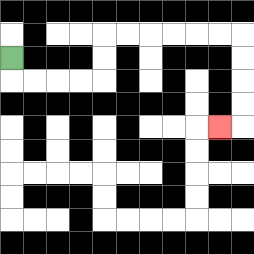{'start': '[0, 2]', 'end': '[9, 5]', 'path_directions': 'D,R,R,R,R,U,U,R,R,R,R,R,R,D,D,D,D,L', 'path_coordinates': '[[0, 2], [0, 3], [1, 3], [2, 3], [3, 3], [4, 3], [4, 2], [4, 1], [5, 1], [6, 1], [7, 1], [8, 1], [9, 1], [10, 1], [10, 2], [10, 3], [10, 4], [10, 5], [9, 5]]'}